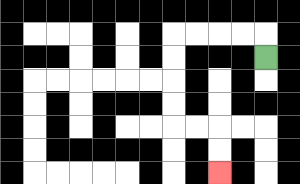{'start': '[11, 2]', 'end': '[9, 7]', 'path_directions': 'U,L,L,L,L,D,D,D,D,R,R,D,D', 'path_coordinates': '[[11, 2], [11, 1], [10, 1], [9, 1], [8, 1], [7, 1], [7, 2], [7, 3], [7, 4], [7, 5], [8, 5], [9, 5], [9, 6], [9, 7]]'}